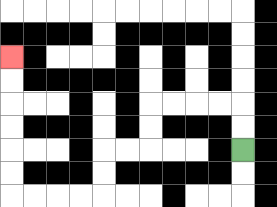{'start': '[10, 6]', 'end': '[0, 2]', 'path_directions': 'U,U,L,L,L,L,D,D,L,L,D,D,L,L,L,L,U,U,U,U,U,U', 'path_coordinates': '[[10, 6], [10, 5], [10, 4], [9, 4], [8, 4], [7, 4], [6, 4], [6, 5], [6, 6], [5, 6], [4, 6], [4, 7], [4, 8], [3, 8], [2, 8], [1, 8], [0, 8], [0, 7], [0, 6], [0, 5], [0, 4], [0, 3], [0, 2]]'}